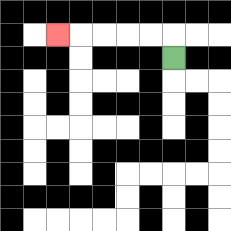{'start': '[7, 2]', 'end': '[2, 1]', 'path_directions': 'U,L,L,L,L,L', 'path_coordinates': '[[7, 2], [7, 1], [6, 1], [5, 1], [4, 1], [3, 1], [2, 1]]'}